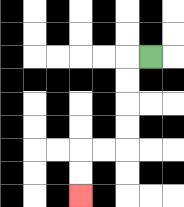{'start': '[6, 2]', 'end': '[3, 8]', 'path_directions': 'L,D,D,D,D,L,L,D,D', 'path_coordinates': '[[6, 2], [5, 2], [5, 3], [5, 4], [5, 5], [5, 6], [4, 6], [3, 6], [3, 7], [3, 8]]'}